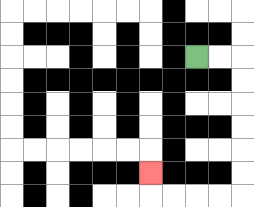{'start': '[8, 2]', 'end': '[6, 7]', 'path_directions': 'R,R,D,D,D,D,D,D,L,L,L,L,U', 'path_coordinates': '[[8, 2], [9, 2], [10, 2], [10, 3], [10, 4], [10, 5], [10, 6], [10, 7], [10, 8], [9, 8], [8, 8], [7, 8], [6, 8], [6, 7]]'}